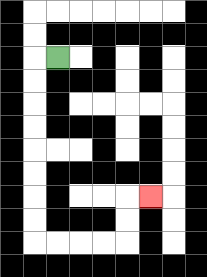{'start': '[2, 2]', 'end': '[6, 8]', 'path_directions': 'L,D,D,D,D,D,D,D,D,R,R,R,R,U,U,R', 'path_coordinates': '[[2, 2], [1, 2], [1, 3], [1, 4], [1, 5], [1, 6], [1, 7], [1, 8], [1, 9], [1, 10], [2, 10], [3, 10], [4, 10], [5, 10], [5, 9], [5, 8], [6, 8]]'}